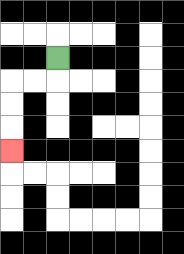{'start': '[2, 2]', 'end': '[0, 6]', 'path_directions': 'D,L,L,D,D,D', 'path_coordinates': '[[2, 2], [2, 3], [1, 3], [0, 3], [0, 4], [0, 5], [0, 6]]'}